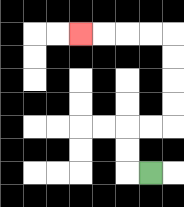{'start': '[6, 7]', 'end': '[3, 1]', 'path_directions': 'L,U,U,R,R,U,U,U,U,L,L,L,L', 'path_coordinates': '[[6, 7], [5, 7], [5, 6], [5, 5], [6, 5], [7, 5], [7, 4], [7, 3], [7, 2], [7, 1], [6, 1], [5, 1], [4, 1], [3, 1]]'}